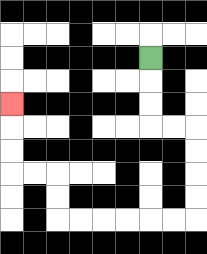{'start': '[6, 2]', 'end': '[0, 4]', 'path_directions': 'D,D,D,R,R,D,D,D,D,L,L,L,L,L,L,U,U,L,L,U,U,U', 'path_coordinates': '[[6, 2], [6, 3], [6, 4], [6, 5], [7, 5], [8, 5], [8, 6], [8, 7], [8, 8], [8, 9], [7, 9], [6, 9], [5, 9], [4, 9], [3, 9], [2, 9], [2, 8], [2, 7], [1, 7], [0, 7], [0, 6], [0, 5], [0, 4]]'}